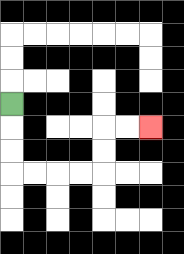{'start': '[0, 4]', 'end': '[6, 5]', 'path_directions': 'D,D,D,R,R,R,R,U,U,R,R', 'path_coordinates': '[[0, 4], [0, 5], [0, 6], [0, 7], [1, 7], [2, 7], [3, 7], [4, 7], [4, 6], [4, 5], [5, 5], [6, 5]]'}